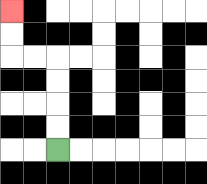{'start': '[2, 6]', 'end': '[0, 0]', 'path_directions': 'U,U,U,U,L,L,U,U', 'path_coordinates': '[[2, 6], [2, 5], [2, 4], [2, 3], [2, 2], [1, 2], [0, 2], [0, 1], [0, 0]]'}